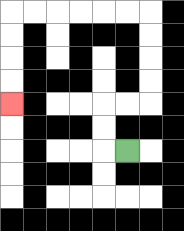{'start': '[5, 6]', 'end': '[0, 4]', 'path_directions': 'L,U,U,R,R,U,U,U,U,L,L,L,L,L,L,D,D,D,D', 'path_coordinates': '[[5, 6], [4, 6], [4, 5], [4, 4], [5, 4], [6, 4], [6, 3], [6, 2], [6, 1], [6, 0], [5, 0], [4, 0], [3, 0], [2, 0], [1, 0], [0, 0], [0, 1], [0, 2], [0, 3], [0, 4]]'}